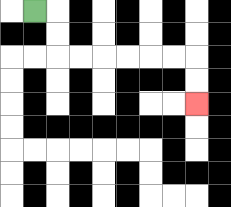{'start': '[1, 0]', 'end': '[8, 4]', 'path_directions': 'R,D,D,R,R,R,R,R,R,D,D', 'path_coordinates': '[[1, 0], [2, 0], [2, 1], [2, 2], [3, 2], [4, 2], [5, 2], [6, 2], [7, 2], [8, 2], [8, 3], [8, 4]]'}